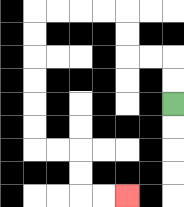{'start': '[7, 4]', 'end': '[5, 8]', 'path_directions': 'U,U,L,L,U,U,L,L,L,L,D,D,D,D,D,D,R,R,D,D,R,R', 'path_coordinates': '[[7, 4], [7, 3], [7, 2], [6, 2], [5, 2], [5, 1], [5, 0], [4, 0], [3, 0], [2, 0], [1, 0], [1, 1], [1, 2], [1, 3], [1, 4], [1, 5], [1, 6], [2, 6], [3, 6], [3, 7], [3, 8], [4, 8], [5, 8]]'}